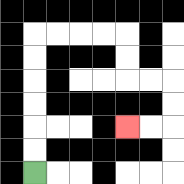{'start': '[1, 7]', 'end': '[5, 5]', 'path_directions': 'U,U,U,U,U,U,R,R,R,R,D,D,R,R,D,D,L,L', 'path_coordinates': '[[1, 7], [1, 6], [1, 5], [1, 4], [1, 3], [1, 2], [1, 1], [2, 1], [3, 1], [4, 1], [5, 1], [5, 2], [5, 3], [6, 3], [7, 3], [7, 4], [7, 5], [6, 5], [5, 5]]'}